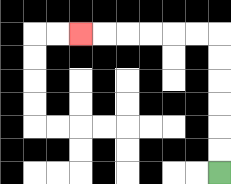{'start': '[9, 7]', 'end': '[3, 1]', 'path_directions': 'U,U,U,U,U,U,L,L,L,L,L,L', 'path_coordinates': '[[9, 7], [9, 6], [9, 5], [9, 4], [9, 3], [9, 2], [9, 1], [8, 1], [7, 1], [6, 1], [5, 1], [4, 1], [3, 1]]'}